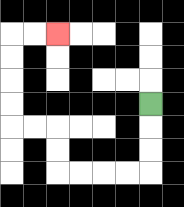{'start': '[6, 4]', 'end': '[2, 1]', 'path_directions': 'D,D,D,L,L,L,L,U,U,L,L,U,U,U,U,R,R', 'path_coordinates': '[[6, 4], [6, 5], [6, 6], [6, 7], [5, 7], [4, 7], [3, 7], [2, 7], [2, 6], [2, 5], [1, 5], [0, 5], [0, 4], [0, 3], [0, 2], [0, 1], [1, 1], [2, 1]]'}